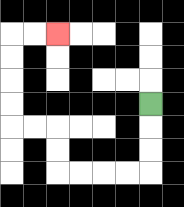{'start': '[6, 4]', 'end': '[2, 1]', 'path_directions': 'D,D,D,L,L,L,L,U,U,L,L,U,U,U,U,R,R', 'path_coordinates': '[[6, 4], [6, 5], [6, 6], [6, 7], [5, 7], [4, 7], [3, 7], [2, 7], [2, 6], [2, 5], [1, 5], [0, 5], [0, 4], [0, 3], [0, 2], [0, 1], [1, 1], [2, 1]]'}